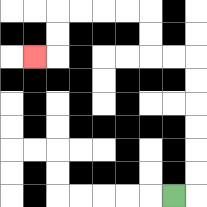{'start': '[7, 8]', 'end': '[1, 2]', 'path_directions': 'R,U,U,U,U,U,U,L,L,U,U,L,L,L,L,D,D,L', 'path_coordinates': '[[7, 8], [8, 8], [8, 7], [8, 6], [8, 5], [8, 4], [8, 3], [8, 2], [7, 2], [6, 2], [6, 1], [6, 0], [5, 0], [4, 0], [3, 0], [2, 0], [2, 1], [2, 2], [1, 2]]'}